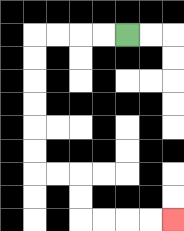{'start': '[5, 1]', 'end': '[7, 9]', 'path_directions': 'L,L,L,L,D,D,D,D,D,D,R,R,D,D,R,R,R,R', 'path_coordinates': '[[5, 1], [4, 1], [3, 1], [2, 1], [1, 1], [1, 2], [1, 3], [1, 4], [1, 5], [1, 6], [1, 7], [2, 7], [3, 7], [3, 8], [3, 9], [4, 9], [5, 9], [6, 9], [7, 9]]'}